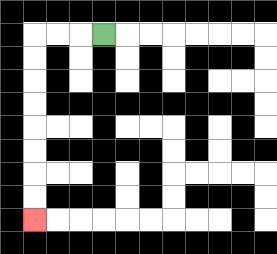{'start': '[4, 1]', 'end': '[1, 9]', 'path_directions': 'L,L,L,D,D,D,D,D,D,D,D', 'path_coordinates': '[[4, 1], [3, 1], [2, 1], [1, 1], [1, 2], [1, 3], [1, 4], [1, 5], [1, 6], [1, 7], [1, 8], [1, 9]]'}